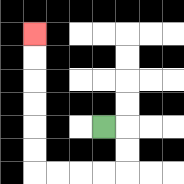{'start': '[4, 5]', 'end': '[1, 1]', 'path_directions': 'R,D,D,L,L,L,L,U,U,U,U,U,U', 'path_coordinates': '[[4, 5], [5, 5], [5, 6], [5, 7], [4, 7], [3, 7], [2, 7], [1, 7], [1, 6], [1, 5], [1, 4], [1, 3], [1, 2], [1, 1]]'}